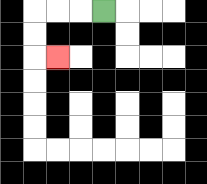{'start': '[4, 0]', 'end': '[2, 2]', 'path_directions': 'L,L,L,D,D,R', 'path_coordinates': '[[4, 0], [3, 0], [2, 0], [1, 0], [1, 1], [1, 2], [2, 2]]'}